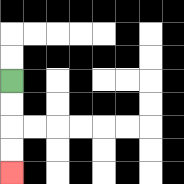{'start': '[0, 3]', 'end': '[0, 7]', 'path_directions': 'D,D,D,D', 'path_coordinates': '[[0, 3], [0, 4], [0, 5], [0, 6], [0, 7]]'}